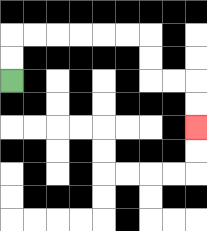{'start': '[0, 3]', 'end': '[8, 5]', 'path_directions': 'U,U,R,R,R,R,R,R,D,D,R,R,D,D', 'path_coordinates': '[[0, 3], [0, 2], [0, 1], [1, 1], [2, 1], [3, 1], [4, 1], [5, 1], [6, 1], [6, 2], [6, 3], [7, 3], [8, 3], [8, 4], [8, 5]]'}